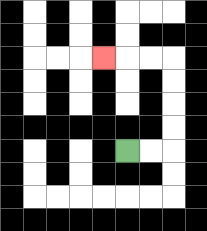{'start': '[5, 6]', 'end': '[4, 2]', 'path_directions': 'R,R,U,U,U,U,L,L,L', 'path_coordinates': '[[5, 6], [6, 6], [7, 6], [7, 5], [7, 4], [7, 3], [7, 2], [6, 2], [5, 2], [4, 2]]'}